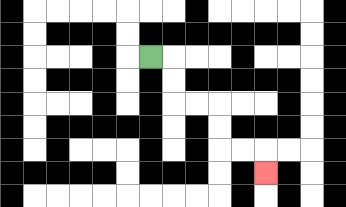{'start': '[6, 2]', 'end': '[11, 7]', 'path_directions': 'R,D,D,R,R,D,D,R,R,D', 'path_coordinates': '[[6, 2], [7, 2], [7, 3], [7, 4], [8, 4], [9, 4], [9, 5], [9, 6], [10, 6], [11, 6], [11, 7]]'}